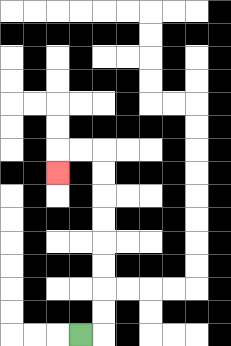{'start': '[3, 14]', 'end': '[2, 7]', 'path_directions': 'R,U,U,U,U,U,U,U,U,L,L,D', 'path_coordinates': '[[3, 14], [4, 14], [4, 13], [4, 12], [4, 11], [4, 10], [4, 9], [4, 8], [4, 7], [4, 6], [3, 6], [2, 6], [2, 7]]'}